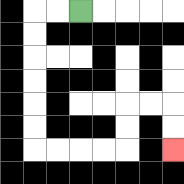{'start': '[3, 0]', 'end': '[7, 6]', 'path_directions': 'L,L,D,D,D,D,D,D,R,R,R,R,U,U,R,R,D,D', 'path_coordinates': '[[3, 0], [2, 0], [1, 0], [1, 1], [1, 2], [1, 3], [1, 4], [1, 5], [1, 6], [2, 6], [3, 6], [4, 6], [5, 6], [5, 5], [5, 4], [6, 4], [7, 4], [7, 5], [7, 6]]'}